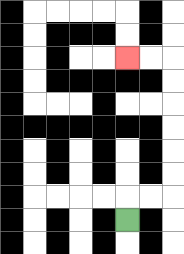{'start': '[5, 9]', 'end': '[5, 2]', 'path_directions': 'U,R,R,U,U,U,U,U,U,L,L', 'path_coordinates': '[[5, 9], [5, 8], [6, 8], [7, 8], [7, 7], [7, 6], [7, 5], [7, 4], [7, 3], [7, 2], [6, 2], [5, 2]]'}